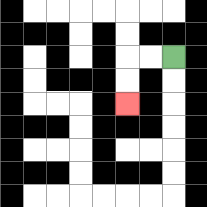{'start': '[7, 2]', 'end': '[5, 4]', 'path_directions': 'L,L,D,D', 'path_coordinates': '[[7, 2], [6, 2], [5, 2], [5, 3], [5, 4]]'}